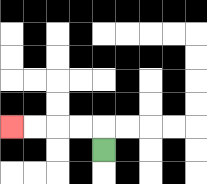{'start': '[4, 6]', 'end': '[0, 5]', 'path_directions': 'U,L,L,L,L', 'path_coordinates': '[[4, 6], [4, 5], [3, 5], [2, 5], [1, 5], [0, 5]]'}